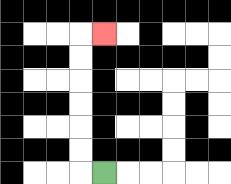{'start': '[4, 7]', 'end': '[4, 1]', 'path_directions': 'L,U,U,U,U,U,U,R', 'path_coordinates': '[[4, 7], [3, 7], [3, 6], [3, 5], [3, 4], [3, 3], [3, 2], [3, 1], [4, 1]]'}